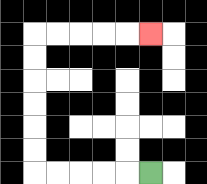{'start': '[6, 7]', 'end': '[6, 1]', 'path_directions': 'L,L,L,L,L,U,U,U,U,U,U,R,R,R,R,R', 'path_coordinates': '[[6, 7], [5, 7], [4, 7], [3, 7], [2, 7], [1, 7], [1, 6], [1, 5], [1, 4], [1, 3], [1, 2], [1, 1], [2, 1], [3, 1], [4, 1], [5, 1], [6, 1]]'}